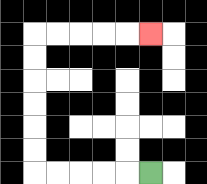{'start': '[6, 7]', 'end': '[6, 1]', 'path_directions': 'L,L,L,L,L,U,U,U,U,U,U,R,R,R,R,R', 'path_coordinates': '[[6, 7], [5, 7], [4, 7], [3, 7], [2, 7], [1, 7], [1, 6], [1, 5], [1, 4], [1, 3], [1, 2], [1, 1], [2, 1], [3, 1], [4, 1], [5, 1], [6, 1]]'}